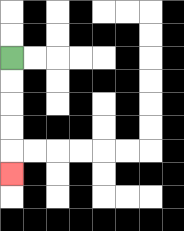{'start': '[0, 2]', 'end': '[0, 7]', 'path_directions': 'D,D,D,D,D', 'path_coordinates': '[[0, 2], [0, 3], [0, 4], [0, 5], [0, 6], [0, 7]]'}